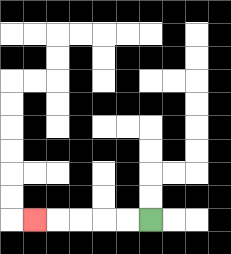{'start': '[6, 9]', 'end': '[1, 9]', 'path_directions': 'L,L,L,L,L', 'path_coordinates': '[[6, 9], [5, 9], [4, 9], [3, 9], [2, 9], [1, 9]]'}